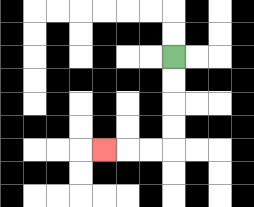{'start': '[7, 2]', 'end': '[4, 6]', 'path_directions': 'D,D,D,D,L,L,L', 'path_coordinates': '[[7, 2], [7, 3], [7, 4], [7, 5], [7, 6], [6, 6], [5, 6], [4, 6]]'}